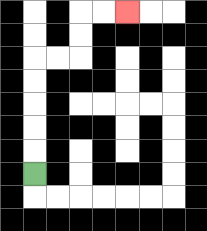{'start': '[1, 7]', 'end': '[5, 0]', 'path_directions': 'U,U,U,U,U,R,R,U,U,R,R', 'path_coordinates': '[[1, 7], [1, 6], [1, 5], [1, 4], [1, 3], [1, 2], [2, 2], [3, 2], [3, 1], [3, 0], [4, 0], [5, 0]]'}